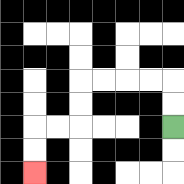{'start': '[7, 5]', 'end': '[1, 7]', 'path_directions': 'U,U,L,L,L,L,D,D,L,L,D,D', 'path_coordinates': '[[7, 5], [7, 4], [7, 3], [6, 3], [5, 3], [4, 3], [3, 3], [3, 4], [3, 5], [2, 5], [1, 5], [1, 6], [1, 7]]'}